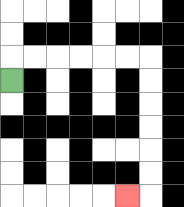{'start': '[0, 3]', 'end': '[5, 8]', 'path_directions': 'U,R,R,R,R,R,R,D,D,D,D,D,D,L', 'path_coordinates': '[[0, 3], [0, 2], [1, 2], [2, 2], [3, 2], [4, 2], [5, 2], [6, 2], [6, 3], [6, 4], [6, 5], [6, 6], [6, 7], [6, 8], [5, 8]]'}